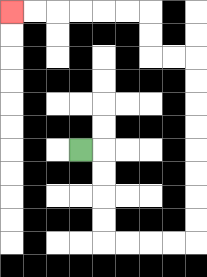{'start': '[3, 6]', 'end': '[0, 0]', 'path_directions': 'R,D,D,D,D,R,R,R,R,U,U,U,U,U,U,U,U,L,L,U,U,L,L,L,L,L,L', 'path_coordinates': '[[3, 6], [4, 6], [4, 7], [4, 8], [4, 9], [4, 10], [5, 10], [6, 10], [7, 10], [8, 10], [8, 9], [8, 8], [8, 7], [8, 6], [8, 5], [8, 4], [8, 3], [8, 2], [7, 2], [6, 2], [6, 1], [6, 0], [5, 0], [4, 0], [3, 0], [2, 0], [1, 0], [0, 0]]'}